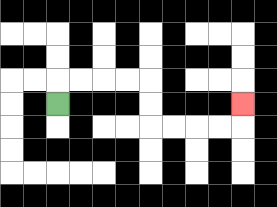{'start': '[2, 4]', 'end': '[10, 4]', 'path_directions': 'U,R,R,R,R,D,D,R,R,R,R,U', 'path_coordinates': '[[2, 4], [2, 3], [3, 3], [4, 3], [5, 3], [6, 3], [6, 4], [6, 5], [7, 5], [8, 5], [9, 5], [10, 5], [10, 4]]'}